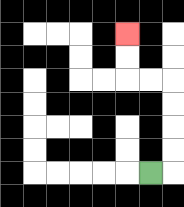{'start': '[6, 7]', 'end': '[5, 1]', 'path_directions': 'R,U,U,U,U,L,L,U,U', 'path_coordinates': '[[6, 7], [7, 7], [7, 6], [7, 5], [7, 4], [7, 3], [6, 3], [5, 3], [5, 2], [5, 1]]'}